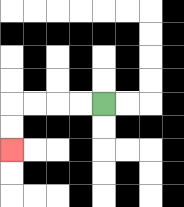{'start': '[4, 4]', 'end': '[0, 6]', 'path_directions': 'L,L,L,L,D,D', 'path_coordinates': '[[4, 4], [3, 4], [2, 4], [1, 4], [0, 4], [0, 5], [0, 6]]'}